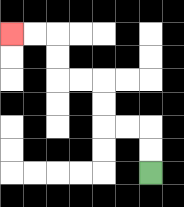{'start': '[6, 7]', 'end': '[0, 1]', 'path_directions': 'U,U,L,L,U,U,L,L,U,U,L,L', 'path_coordinates': '[[6, 7], [6, 6], [6, 5], [5, 5], [4, 5], [4, 4], [4, 3], [3, 3], [2, 3], [2, 2], [2, 1], [1, 1], [0, 1]]'}